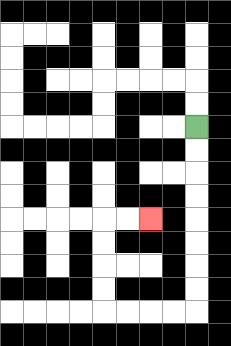{'start': '[8, 5]', 'end': '[6, 9]', 'path_directions': 'D,D,D,D,D,D,D,D,L,L,L,L,U,U,U,U,R,R', 'path_coordinates': '[[8, 5], [8, 6], [8, 7], [8, 8], [8, 9], [8, 10], [8, 11], [8, 12], [8, 13], [7, 13], [6, 13], [5, 13], [4, 13], [4, 12], [4, 11], [4, 10], [4, 9], [5, 9], [6, 9]]'}